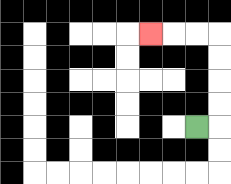{'start': '[8, 5]', 'end': '[6, 1]', 'path_directions': 'R,U,U,U,U,L,L,L', 'path_coordinates': '[[8, 5], [9, 5], [9, 4], [9, 3], [9, 2], [9, 1], [8, 1], [7, 1], [6, 1]]'}